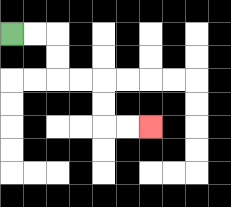{'start': '[0, 1]', 'end': '[6, 5]', 'path_directions': 'R,R,D,D,R,R,D,D,R,R', 'path_coordinates': '[[0, 1], [1, 1], [2, 1], [2, 2], [2, 3], [3, 3], [4, 3], [4, 4], [4, 5], [5, 5], [6, 5]]'}